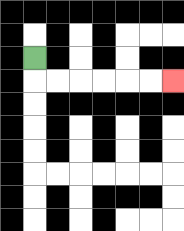{'start': '[1, 2]', 'end': '[7, 3]', 'path_directions': 'D,R,R,R,R,R,R', 'path_coordinates': '[[1, 2], [1, 3], [2, 3], [3, 3], [4, 3], [5, 3], [6, 3], [7, 3]]'}